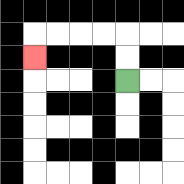{'start': '[5, 3]', 'end': '[1, 2]', 'path_directions': 'U,U,L,L,L,L,D', 'path_coordinates': '[[5, 3], [5, 2], [5, 1], [4, 1], [3, 1], [2, 1], [1, 1], [1, 2]]'}